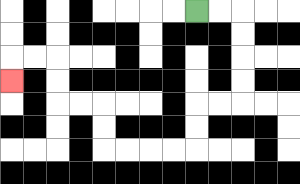{'start': '[8, 0]', 'end': '[0, 3]', 'path_directions': 'R,R,D,D,D,D,L,L,D,D,L,L,L,L,U,U,L,L,U,U,L,L,D', 'path_coordinates': '[[8, 0], [9, 0], [10, 0], [10, 1], [10, 2], [10, 3], [10, 4], [9, 4], [8, 4], [8, 5], [8, 6], [7, 6], [6, 6], [5, 6], [4, 6], [4, 5], [4, 4], [3, 4], [2, 4], [2, 3], [2, 2], [1, 2], [0, 2], [0, 3]]'}